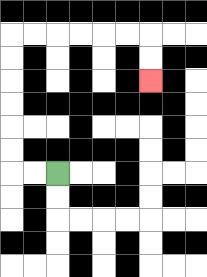{'start': '[2, 7]', 'end': '[6, 3]', 'path_directions': 'L,L,U,U,U,U,U,U,R,R,R,R,R,R,D,D', 'path_coordinates': '[[2, 7], [1, 7], [0, 7], [0, 6], [0, 5], [0, 4], [0, 3], [0, 2], [0, 1], [1, 1], [2, 1], [3, 1], [4, 1], [5, 1], [6, 1], [6, 2], [6, 3]]'}